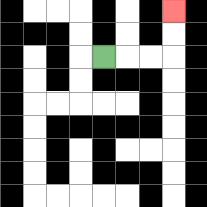{'start': '[4, 2]', 'end': '[7, 0]', 'path_directions': 'R,R,R,U,U', 'path_coordinates': '[[4, 2], [5, 2], [6, 2], [7, 2], [7, 1], [7, 0]]'}